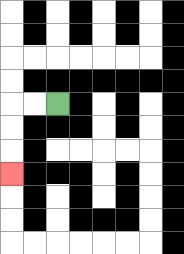{'start': '[2, 4]', 'end': '[0, 7]', 'path_directions': 'L,L,D,D,D', 'path_coordinates': '[[2, 4], [1, 4], [0, 4], [0, 5], [0, 6], [0, 7]]'}